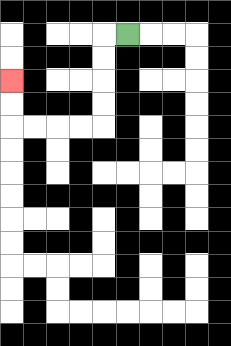{'start': '[5, 1]', 'end': '[0, 3]', 'path_directions': 'L,D,D,D,D,L,L,L,L,U,U', 'path_coordinates': '[[5, 1], [4, 1], [4, 2], [4, 3], [4, 4], [4, 5], [3, 5], [2, 5], [1, 5], [0, 5], [0, 4], [0, 3]]'}